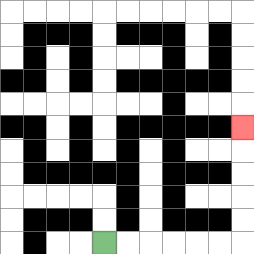{'start': '[4, 10]', 'end': '[10, 5]', 'path_directions': 'R,R,R,R,R,R,U,U,U,U,U', 'path_coordinates': '[[4, 10], [5, 10], [6, 10], [7, 10], [8, 10], [9, 10], [10, 10], [10, 9], [10, 8], [10, 7], [10, 6], [10, 5]]'}